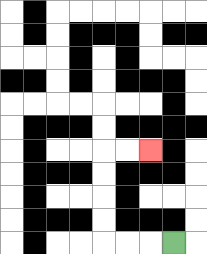{'start': '[7, 10]', 'end': '[6, 6]', 'path_directions': 'L,L,L,U,U,U,U,R,R', 'path_coordinates': '[[7, 10], [6, 10], [5, 10], [4, 10], [4, 9], [4, 8], [4, 7], [4, 6], [5, 6], [6, 6]]'}